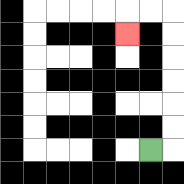{'start': '[6, 6]', 'end': '[5, 1]', 'path_directions': 'R,U,U,U,U,U,U,L,L,D', 'path_coordinates': '[[6, 6], [7, 6], [7, 5], [7, 4], [7, 3], [7, 2], [7, 1], [7, 0], [6, 0], [5, 0], [5, 1]]'}